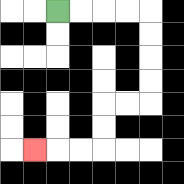{'start': '[2, 0]', 'end': '[1, 6]', 'path_directions': 'R,R,R,R,D,D,D,D,L,L,D,D,L,L,L', 'path_coordinates': '[[2, 0], [3, 0], [4, 0], [5, 0], [6, 0], [6, 1], [6, 2], [6, 3], [6, 4], [5, 4], [4, 4], [4, 5], [4, 6], [3, 6], [2, 6], [1, 6]]'}